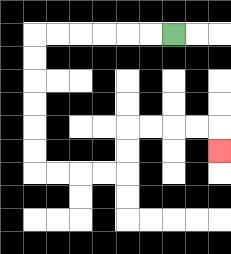{'start': '[7, 1]', 'end': '[9, 6]', 'path_directions': 'L,L,L,L,L,L,D,D,D,D,D,D,R,R,R,R,U,U,R,R,R,R,D', 'path_coordinates': '[[7, 1], [6, 1], [5, 1], [4, 1], [3, 1], [2, 1], [1, 1], [1, 2], [1, 3], [1, 4], [1, 5], [1, 6], [1, 7], [2, 7], [3, 7], [4, 7], [5, 7], [5, 6], [5, 5], [6, 5], [7, 5], [8, 5], [9, 5], [9, 6]]'}